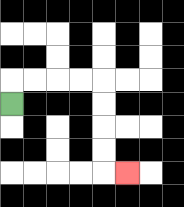{'start': '[0, 4]', 'end': '[5, 7]', 'path_directions': 'U,R,R,R,R,D,D,D,D,R', 'path_coordinates': '[[0, 4], [0, 3], [1, 3], [2, 3], [3, 3], [4, 3], [4, 4], [4, 5], [4, 6], [4, 7], [5, 7]]'}